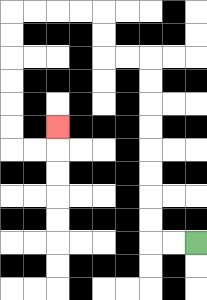{'start': '[8, 10]', 'end': '[2, 5]', 'path_directions': 'L,L,U,U,U,U,U,U,U,U,L,L,U,U,L,L,L,L,D,D,D,D,D,D,R,R,U', 'path_coordinates': '[[8, 10], [7, 10], [6, 10], [6, 9], [6, 8], [6, 7], [6, 6], [6, 5], [6, 4], [6, 3], [6, 2], [5, 2], [4, 2], [4, 1], [4, 0], [3, 0], [2, 0], [1, 0], [0, 0], [0, 1], [0, 2], [0, 3], [0, 4], [0, 5], [0, 6], [1, 6], [2, 6], [2, 5]]'}